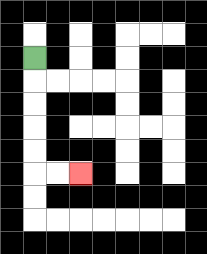{'start': '[1, 2]', 'end': '[3, 7]', 'path_directions': 'D,D,D,D,D,R,R', 'path_coordinates': '[[1, 2], [1, 3], [1, 4], [1, 5], [1, 6], [1, 7], [2, 7], [3, 7]]'}